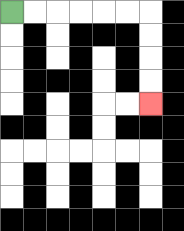{'start': '[0, 0]', 'end': '[6, 4]', 'path_directions': 'R,R,R,R,R,R,D,D,D,D', 'path_coordinates': '[[0, 0], [1, 0], [2, 0], [3, 0], [4, 0], [5, 0], [6, 0], [6, 1], [6, 2], [6, 3], [6, 4]]'}